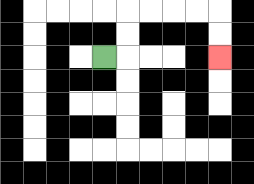{'start': '[4, 2]', 'end': '[9, 2]', 'path_directions': 'R,U,U,R,R,R,R,D,D', 'path_coordinates': '[[4, 2], [5, 2], [5, 1], [5, 0], [6, 0], [7, 0], [8, 0], [9, 0], [9, 1], [9, 2]]'}